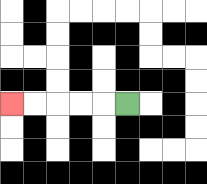{'start': '[5, 4]', 'end': '[0, 4]', 'path_directions': 'L,L,L,L,L', 'path_coordinates': '[[5, 4], [4, 4], [3, 4], [2, 4], [1, 4], [0, 4]]'}